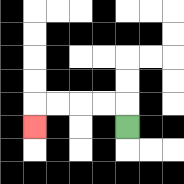{'start': '[5, 5]', 'end': '[1, 5]', 'path_directions': 'U,L,L,L,L,D', 'path_coordinates': '[[5, 5], [5, 4], [4, 4], [3, 4], [2, 4], [1, 4], [1, 5]]'}